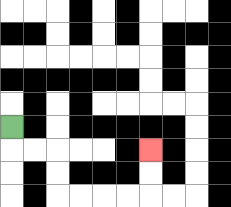{'start': '[0, 5]', 'end': '[6, 6]', 'path_directions': 'D,R,R,D,D,R,R,R,R,U,U', 'path_coordinates': '[[0, 5], [0, 6], [1, 6], [2, 6], [2, 7], [2, 8], [3, 8], [4, 8], [5, 8], [6, 8], [6, 7], [6, 6]]'}